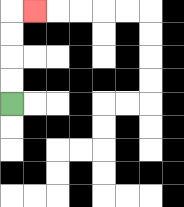{'start': '[0, 4]', 'end': '[1, 0]', 'path_directions': 'U,U,U,U,R', 'path_coordinates': '[[0, 4], [0, 3], [0, 2], [0, 1], [0, 0], [1, 0]]'}